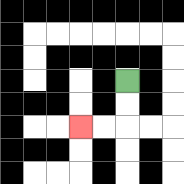{'start': '[5, 3]', 'end': '[3, 5]', 'path_directions': 'D,D,L,L', 'path_coordinates': '[[5, 3], [5, 4], [5, 5], [4, 5], [3, 5]]'}